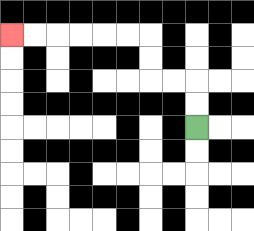{'start': '[8, 5]', 'end': '[0, 1]', 'path_directions': 'U,U,L,L,U,U,L,L,L,L,L,L', 'path_coordinates': '[[8, 5], [8, 4], [8, 3], [7, 3], [6, 3], [6, 2], [6, 1], [5, 1], [4, 1], [3, 1], [2, 1], [1, 1], [0, 1]]'}